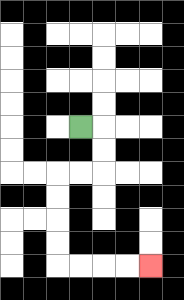{'start': '[3, 5]', 'end': '[6, 11]', 'path_directions': 'R,D,D,L,L,D,D,D,D,R,R,R,R', 'path_coordinates': '[[3, 5], [4, 5], [4, 6], [4, 7], [3, 7], [2, 7], [2, 8], [2, 9], [2, 10], [2, 11], [3, 11], [4, 11], [5, 11], [6, 11]]'}